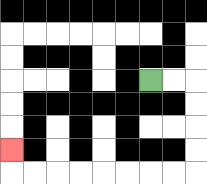{'start': '[6, 3]', 'end': '[0, 6]', 'path_directions': 'R,R,D,D,D,D,L,L,L,L,L,L,L,L,U', 'path_coordinates': '[[6, 3], [7, 3], [8, 3], [8, 4], [8, 5], [8, 6], [8, 7], [7, 7], [6, 7], [5, 7], [4, 7], [3, 7], [2, 7], [1, 7], [0, 7], [0, 6]]'}